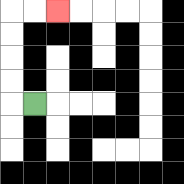{'start': '[1, 4]', 'end': '[2, 0]', 'path_directions': 'L,U,U,U,U,R,R', 'path_coordinates': '[[1, 4], [0, 4], [0, 3], [0, 2], [0, 1], [0, 0], [1, 0], [2, 0]]'}